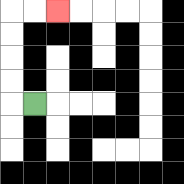{'start': '[1, 4]', 'end': '[2, 0]', 'path_directions': 'L,U,U,U,U,R,R', 'path_coordinates': '[[1, 4], [0, 4], [0, 3], [0, 2], [0, 1], [0, 0], [1, 0], [2, 0]]'}